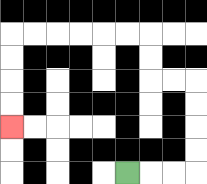{'start': '[5, 7]', 'end': '[0, 5]', 'path_directions': 'R,R,R,U,U,U,U,L,L,U,U,L,L,L,L,L,L,D,D,D,D', 'path_coordinates': '[[5, 7], [6, 7], [7, 7], [8, 7], [8, 6], [8, 5], [8, 4], [8, 3], [7, 3], [6, 3], [6, 2], [6, 1], [5, 1], [4, 1], [3, 1], [2, 1], [1, 1], [0, 1], [0, 2], [0, 3], [0, 4], [0, 5]]'}